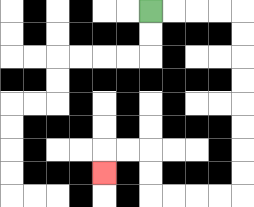{'start': '[6, 0]', 'end': '[4, 7]', 'path_directions': 'R,R,R,R,D,D,D,D,D,D,D,D,L,L,L,L,U,U,L,L,D', 'path_coordinates': '[[6, 0], [7, 0], [8, 0], [9, 0], [10, 0], [10, 1], [10, 2], [10, 3], [10, 4], [10, 5], [10, 6], [10, 7], [10, 8], [9, 8], [8, 8], [7, 8], [6, 8], [6, 7], [6, 6], [5, 6], [4, 6], [4, 7]]'}